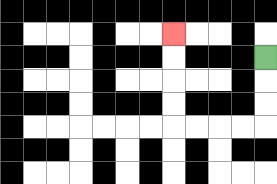{'start': '[11, 2]', 'end': '[7, 1]', 'path_directions': 'D,D,D,L,L,L,L,U,U,U,U', 'path_coordinates': '[[11, 2], [11, 3], [11, 4], [11, 5], [10, 5], [9, 5], [8, 5], [7, 5], [7, 4], [7, 3], [7, 2], [7, 1]]'}